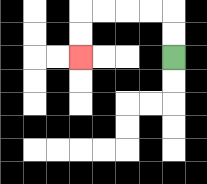{'start': '[7, 2]', 'end': '[3, 2]', 'path_directions': 'U,U,L,L,L,L,D,D', 'path_coordinates': '[[7, 2], [7, 1], [7, 0], [6, 0], [5, 0], [4, 0], [3, 0], [3, 1], [3, 2]]'}